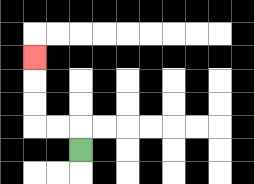{'start': '[3, 6]', 'end': '[1, 2]', 'path_directions': 'U,L,L,U,U,U', 'path_coordinates': '[[3, 6], [3, 5], [2, 5], [1, 5], [1, 4], [1, 3], [1, 2]]'}